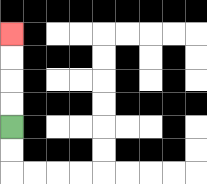{'start': '[0, 5]', 'end': '[0, 1]', 'path_directions': 'U,U,U,U', 'path_coordinates': '[[0, 5], [0, 4], [0, 3], [0, 2], [0, 1]]'}